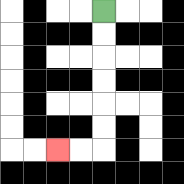{'start': '[4, 0]', 'end': '[2, 6]', 'path_directions': 'D,D,D,D,D,D,L,L', 'path_coordinates': '[[4, 0], [4, 1], [4, 2], [4, 3], [4, 4], [4, 5], [4, 6], [3, 6], [2, 6]]'}